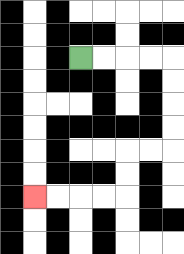{'start': '[3, 2]', 'end': '[1, 8]', 'path_directions': 'R,R,R,R,D,D,D,D,L,L,D,D,L,L,L,L', 'path_coordinates': '[[3, 2], [4, 2], [5, 2], [6, 2], [7, 2], [7, 3], [7, 4], [7, 5], [7, 6], [6, 6], [5, 6], [5, 7], [5, 8], [4, 8], [3, 8], [2, 8], [1, 8]]'}